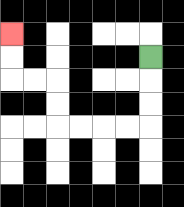{'start': '[6, 2]', 'end': '[0, 1]', 'path_directions': 'D,D,D,L,L,L,L,U,U,L,L,U,U', 'path_coordinates': '[[6, 2], [6, 3], [6, 4], [6, 5], [5, 5], [4, 5], [3, 5], [2, 5], [2, 4], [2, 3], [1, 3], [0, 3], [0, 2], [0, 1]]'}